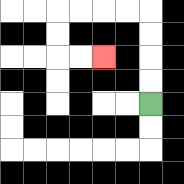{'start': '[6, 4]', 'end': '[4, 2]', 'path_directions': 'U,U,U,U,L,L,L,L,D,D,R,R', 'path_coordinates': '[[6, 4], [6, 3], [6, 2], [6, 1], [6, 0], [5, 0], [4, 0], [3, 0], [2, 0], [2, 1], [2, 2], [3, 2], [4, 2]]'}